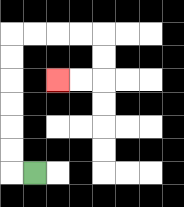{'start': '[1, 7]', 'end': '[2, 3]', 'path_directions': 'L,U,U,U,U,U,U,R,R,R,R,D,D,L,L', 'path_coordinates': '[[1, 7], [0, 7], [0, 6], [0, 5], [0, 4], [0, 3], [0, 2], [0, 1], [1, 1], [2, 1], [3, 1], [4, 1], [4, 2], [4, 3], [3, 3], [2, 3]]'}